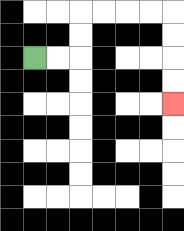{'start': '[1, 2]', 'end': '[7, 4]', 'path_directions': 'R,R,U,U,R,R,R,R,D,D,D,D', 'path_coordinates': '[[1, 2], [2, 2], [3, 2], [3, 1], [3, 0], [4, 0], [5, 0], [6, 0], [7, 0], [7, 1], [7, 2], [7, 3], [7, 4]]'}